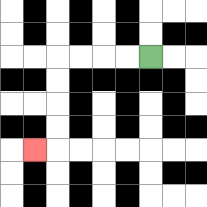{'start': '[6, 2]', 'end': '[1, 6]', 'path_directions': 'L,L,L,L,D,D,D,D,L', 'path_coordinates': '[[6, 2], [5, 2], [4, 2], [3, 2], [2, 2], [2, 3], [2, 4], [2, 5], [2, 6], [1, 6]]'}